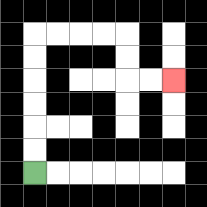{'start': '[1, 7]', 'end': '[7, 3]', 'path_directions': 'U,U,U,U,U,U,R,R,R,R,D,D,R,R', 'path_coordinates': '[[1, 7], [1, 6], [1, 5], [1, 4], [1, 3], [1, 2], [1, 1], [2, 1], [3, 1], [4, 1], [5, 1], [5, 2], [5, 3], [6, 3], [7, 3]]'}